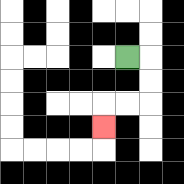{'start': '[5, 2]', 'end': '[4, 5]', 'path_directions': 'R,D,D,L,L,D', 'path_coordinates': '[[5, 2], [6, 2], [6, 3], [6, 4], [5, 4], [4, 4], [4, 5]]'}